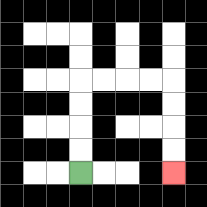{'start': '[3, 7]', 'end': '[7, 7]', 'path_directions': 'U,U,U,U,R,R,R,R,D,D,D,D', 'path_coordinates': '[[3, 7], [3, 6], [3, 5], [3, 4], [3, 3], [4, 3], [5, 3], [6, 3], [7, 3], [7, 4], [7, 5], [7, 6], [7, 7]]'}